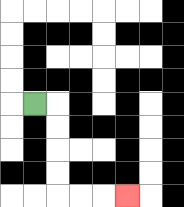{'start': '[1, 4]', 'end': '[5, 8]', 'path_directions': 'R,D,D,D,D,R,R,R', 'path_coordinates': '[[1, 4], [2, 4], [2, 5], [2, 6], [2, 7], [2, 8], [3, 8], [4, 8], [5, 8]]'}